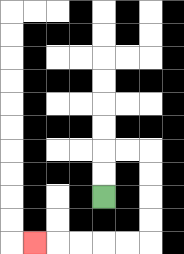{'start': '[4, 8]', 'end': '[1, 10]', 'path_directions': 'U,U,R,R,D,D,D,D,L,L,L,L,L', 'path_coordinates': '[[4, 8], [4, 7], [4, 6], [5, 6], [6, 6], [6, 7], [6, 8], [6, 9], [6, 10], [5, 10], [4, 10], [3, 10], [2, 10], [1, 10]]'}